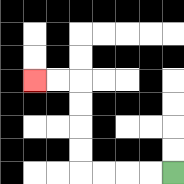{'start': '[7, 7]', 'end': '[1, 3]', 'path_directions': 'L,L,L,L,U,U,U,U,L,L', 'path_coordinates': '[[7, 7], [6, 7], [5, 7], [4, 7], [3, 7], [3, 6], [3, 5], [3, 4], [3, 3], [2, 3], [1, 3]]'}